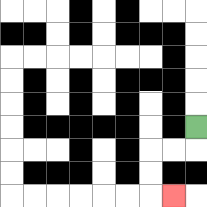{'start': '[8, 5]', 'end': '[7, 8]', 'path_directions': 'D,L,L,D,D,R', 'path_coordinates': '[[8, 5], [8, 6], [7, 6], [6, 6], [6, 7], [6, 8], [7, 8]]'}